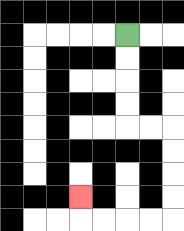{'start': '[5, 1]', 'end': '[3, 8]', 'path_directions': 'D,D,D,D,R,R,D,D,D,D,L,L,L,L,U', 'path_coordinates': '[[5, 1], [5, 2], [5, 3], [5, 4], [5, 5], [6, 5], [7, 5], [7, 6], [7, 7], [7, 8], [7, 9], [6, 9], [5, 9], [4, 9], [3, 9], [3, 8]]'}